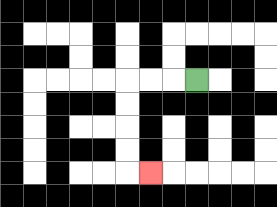{'start': '[8, 3]', 'end': '[6, 7]', 'path_directions': 'L,L,L,D,D,D,D,R', 'path_coordinates': '[[8, 3], [7, 3], [6, 3], [5, 3], [5, 4], [5, 5], [5, 6], [5, 7], [6, 7]]'}